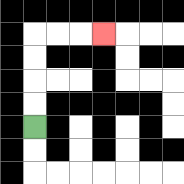{'start': '[1, 5]', 'end': '[4, 1]', 'path_directions': 'U,U,U,U,R,R,R', 'path_coordinates': '[[1, 5], [1, 4], [1, 3], [1, 2], [1, 1], [2, 1], [3, 1], [4, 1]]'}